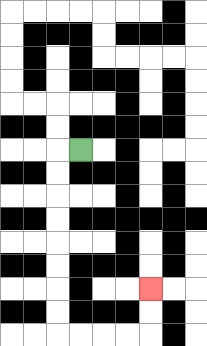{'start': '[3, 6]', 'end': '[6, 12]', 'path_directions': 'L,D,D,D,D,D,D,D,D,R,R,R,R,U,U', 'path_coordinates': '[[3, 6], [2, 6], [2, 7], [2, 8], [2, 9], [2, 10], [2, 11], [2, 12], [2, 13], [2, 14], [3, 14], [4, 14], [5, 14], [6, 14], [6, 13], [6, 12]]'}